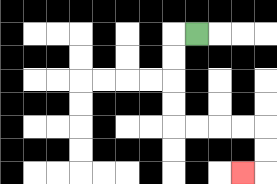{'start': '[8, 1]', 'end': '[10, 7]', 'path_directions': 'L,D,D,D,D,R,R,R,R,D,D,L', 'path_coordinates': '[[8, 1], [7, 1], [7, 2], [7, 3], [7, 4], [7, 5], [8, 5], [9, 5], [10, 5], [11, 5], [11, 6], [11, 7], [10, 7]]'}